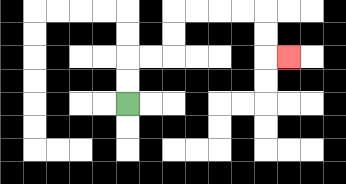{'start': '[5, 4]', 'end': '[12, 2]', 'path_directions': 'U,U,R,R,U,U,R,R,R,R,D,D,R', 'path_coordinates': '[[5, 4], [5, 3], [5, 2], [6, 2], [7, 2], [7, 1], [7, 0], [8, 0], [9, 0], [10, 0], [11, 0], [11, 1], [11, 2], [12, 2]]'}